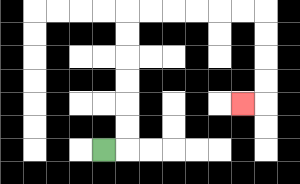{'start': '[4, 6]', 'end': '[10, 4]', 'path_directions': 'R,U,U,U,U,U,U,R,R,R,R,R,R,D,D,D,D,L', 'path_coordinates': '[[4, 6], [5, 6], [5, 5], [5, 4], [5, 3], [5, 2], [5, 1], [5, 0], [6, 0], [7, 0], [8, 0], [9, 0], [10, 0], [11, 0], [11, 1], [11, 2], [11, 3], [11, 4], [10, 4]]'}